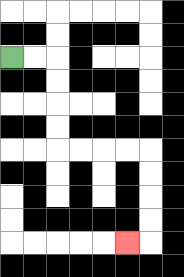{'start': '[0, 2]', 'end': '[5, 10]', 'path_directions': 'R,R,D,D,D,D,R,R,R,R,D,D,D,D,L', 'path_coordinates': '[[0, 2], [1, 2], [2, 2], [2, 3], [2, 4], [2, 5], [2, 6], [3, 6], [4, 6], [5, 6], [6, 6], [6, 7], [6, 8], [6, 9], [6, 10], [5, 10]]'}